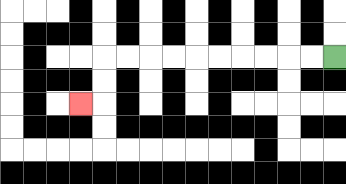{'start': '[14, 2]', 'end': '[3, 4]', 'path_directions': 'L,L,L,L,L,L,L,L,L,L,D,D,L', 'path_coordinates': '[[14, 2], [13, 2], [12, 2], [11, 2], [10, 2], [9, 2], [8, 2], [7, 2], [6, 2], [5, 2], [4, 2], [4, 3], [4, 4], [3, 4]]'}